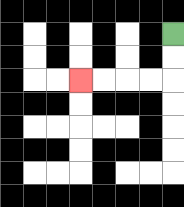{'start': '[7, 1]', 'end': '[3, 3]', 'path_directions': 'D,D,L,L,L,L', 'path_coordinates': '[[7, 1], [7, 2], [7, 3], [6, 3], [5, 3], [4, 3], [3, 3]]'}